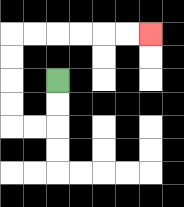{'start': '[2, 3]', 'end': '[6, 1]', 'path_directions': 'D,D,L,L,U,U,U,U,R,R,R,R,R,R', 'path_coordinates': '[[2, 3], [2, 4], [2, 5], [1, 5], [0, 5], [0, 4], [0, 3], [0, 2], [0, 1], [1, 1], [2, 1], [3, 1], [4, 1], [5, 1], [6, 1]]'}